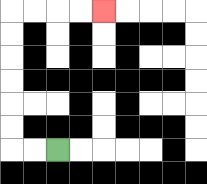{'start': '[2, 6]', 'end': '[4, 0]', 'path_directions': 'L,L,U,U,U,U,U,U,R,R,R,R', 'path_coordinates': '[[2, 6], [1, 6], [0, 6], [0, 5], [0, 4], [0, 3], [0, 2], [0, 1], [0, 0], [1, 0], [2, 0], [3, 0], [4, 0]]'}